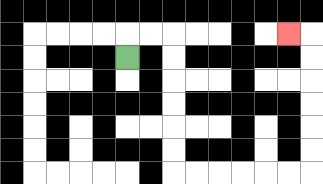{'start': '[5, 2]', 'end': '[12, 1]', 'path_directions': 'U,R,R,D,D,D,D,D,D,R,R,R,R,R,R,U,U,U,U,U,U,L', 'path_coordinates': '[[5, 2], [5, 1], [6, 1], [7, 1], [7, 2], [7, 3], [7, 4], [7, 5], [7, 6], [7, 7], [8, 7], [9, 7], [10, 7], [11, 7], [12, 7], [13, 7], [13, 6], [13, 5], [13, 4], [13, 3], [13, 2], [13, 1], [12, 1]]'}